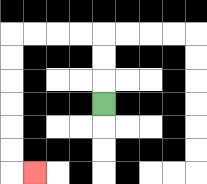{'start': '[4, 4]', 'end': '[1, 7]', 'path_directions': 'U,U,U,L,L,L,L,D,D,D,D,D,D,R', 'path_coordinates': '[[4, 4], [4, 3], [4, 2], [4, 1], [3, 1], [2, 1], [1, 1], [0, 1], [0, 2], [0, 3], [0, 4], [0, 5], [0, 6], [0, 7], [1, 7]]'}